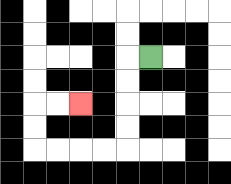{'start': '[6, 2]', 'end': '[3, 4]', 'path_directions': 'L,D,D,D,D,L,L,L,L,U,U,R,R', 'path_coordinates': '[[6, 2], [5, 2], [5, 3], [5, 4], [5, 5], [5, 6], [4, 6], [3, 6], [2, 6], [1, 6], [1, 5], [1, 4], [2, 4], [3, 4]]'}